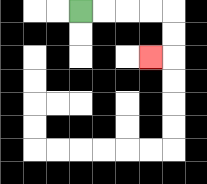{'start': '[3, 0]', 'end': '[6, 2]', 'path_directions': 'R,R,R,R,D,D,L', 'path_coordinates': '[[3, 0], [4, 0], [5, 0], [6, 0], [7, 0], [7, 1], [7, 2], [6, 2]]'}